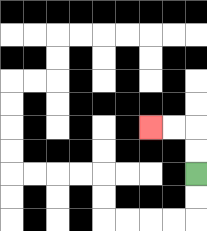{'start': '[8, 7]', 'end': '[6, 5]', 'path_directions': 'U,U,L,L', 'path_coordinates': '[[8, 7], [8, 6], [8, 5], [7, 5], [6, 5]]'}